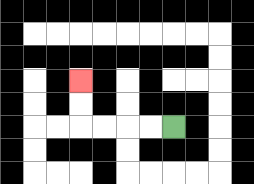{'start': '[7, 5]', 'end': '[3, 3]', 'path_directions': 'L,L,L,L,U,U', 'path_coordinates': '[[7, 5], [6, 5], [5, 5], [4, 5], [3, 5], [3, 4], [3, 3]]'}